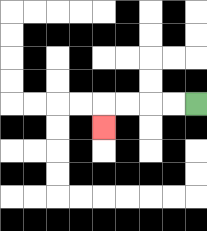{'start': '[8, 4]', 'end': '[4, 5]', 'path_directions': 'L,L,L,L,D', 'path_coordinates': '[[8, 4], [7, 4], [6, 4], [5, 4], [4, 4], [4, 5]]'}